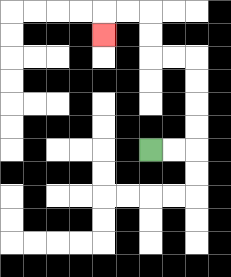{'start': '[6, 6]', 'end': '[4, 1]', 'path_directions': 'R,R,U,U,U,U,L,L,U,U,L,L,D', 'path_coordinates': '[[6, 6], [7, 6], [8, 6], [8, 5], [8, 4], [8, 3], [8, 2], [7, 2], [6, 2], [6, 1], [6, 0], [5, 0], [4, 0], [4, 1]]'}